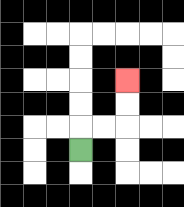{'start': '[3, 6]', 'end': '[5, 3]', 'path_directions': 'U,R,R,U,U', 'path_coordinates': '[[3, 6], [3, 5], [4, 5], [5, 5], [5, 4], [5, 3]]'}